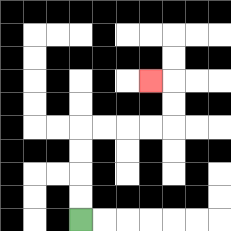{'start': '[3, 9]', 'end': '[6, 3]', 'path_directions': 'U,U,U,U,R,R,R,R,U,U,L', 'path_coordinates': '[[3, 9], [3, 8], [3, 7], [3, 6], [3, 5], [4, 5], [5, 5], [6, 5], [7, 5], [7, 4], [7, 3], [6, 3]]'}